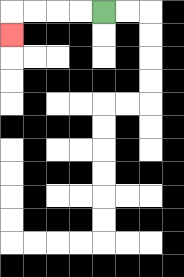{'start': '[4, 0]', 'end': '[0, 1]', 'path_directions': 'L,L,L,L,D', 'path_coordinates': '[[4, 0], [3, 0], [2, 0], [1, 0], [0, 0], [0, 1]]'}